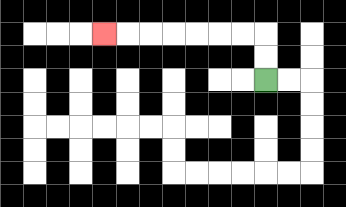{'start': '[11, 3]', 'end': '[4, 1]', 'path_directions': 'U,U,L,L,L,L,L,L,L', 'path_coordinates': '[[11, 3], [11, 2], [11, 1], [10, 1], [9, 1], [8, 1], [7, 1], [6, 1], [5, 1], [4, 1]]'}